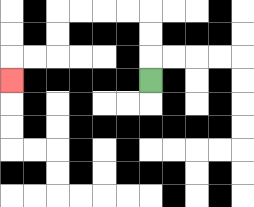{'start': '[6, 3]', 'end': '[0, 3]', 'path_directions': 'U,U,U,L,L,L,L,D,D,L,L,D', 'path_coordinates': '[[6, 3], [6, 2], [6, 1], [6, 0], [5, 0], [4, 0], [3, 0], [2, 0], [2, 1], [2, 2], [1, 2], [0, 2], [0, 3]]'}